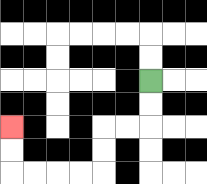{'start': '[6, 3]', 'end': '[0, 5]', 'path_directions': 'D,D,L,L,D,D,L,L,L,L,U,U', 'path_coordinates': '[[6, 3], [6, 4], [6, 5], [5, 5], [4, 5], [4, 6], [4, 7], [3, 7], [2, 7], [1, 7], [0, 7], [0, 6], [0, 5]]'}